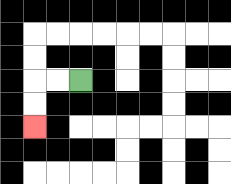{'start': '[3, 3]', 'end': '[1, 5]', 'path_directions': 'L,L,D,D', 'path_coordinates': '[[3, 3], [2, 3], [1, 3], [1, 4], [1, 5]]'}